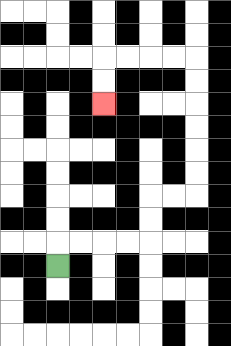{'start': '[2, 11]', 'end': '[4, 4]', 'path_directions': 'U,R,R,R,R,U,U,R,R,U,U,U,U,U,U,L,L,L,L,D,D', 'path_coordinates': '[[2, 11], [2, 10], [3, 10], [4, 10], [5, 10], [6, 10], [6, 9], [6, 8], [7, 8], [8, 8], [8, 7], [8, 6], [8, 5], [8, 4], [8, 3], [8, 2], [7, 2], [6, 2], [5, 2], [4, 2], [4, 3], [4, 4]]'}